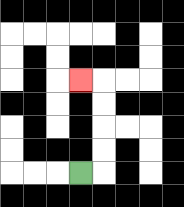{'start': '[3, 7]', 'end': '[3, 3]', 'path_directions': 'R,U,U,U,U,L', 'path_coordinates': '[[3, 7], [4, 7], [4, 6], [4, 5], [4, 4], [4, 3], [3, 3]]'}